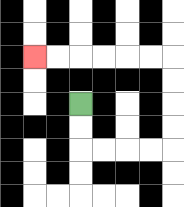{'start': '[3, 4]', 'end': '[1, 2]', 'path_directions': 'D,D,R,R,R,R,U,U,U,U,L,L,L,L,L,L', 'path_coordinates': '[[3, 4], [3, 5], [3, 6], [4, 6], [5, 6], [6, 6], [7, 6], [7, 5], [7, 4], [7, 3], [7, 2], [6, 2], [5, 2], [4, 2], [3, 2], [2, 2], [1, 2]]'}